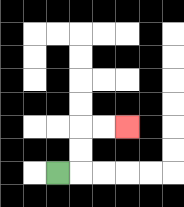{'start': '[2, 7]', 'end': '[5, 5]', 'path_directions': 'R,U,U,R,R', 'path_coordinates': '[[2, 7], [3, 7], [3, 6], [3, 5], [4, 5], [5, 5]]'}